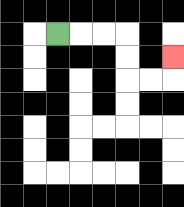{'start': '[2, 1]', 'end': '[7, 2]', 'path_directions': 'R,R,R,D,D,R,R,U', 'path_coordinates': '[[2, 1], [3, 1], [4, 1], [5, 1], [5, 2], [5, 3], [6, 3], [7, 3], [7, 2]]'}